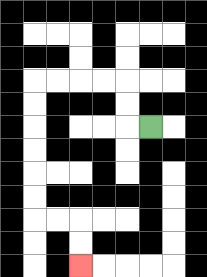{'start': '[6, 5]', 'end': '[3, 11]', 'path_directions': 'L,U,U,L,L,L,L,D,D,D,D,D,D,R,R,D,D', 'path_coordinates': '[[6, 5], [5, 5], [5, 4], [5, 3], [4, 3], [3, 3], [2, 3], [1, 3], [1, 4], [1, 5], [1, 6], [1, 7], [1, 8], [1, 9], [2, 9], [3, 9], [3, 10], [3, 11]]'}